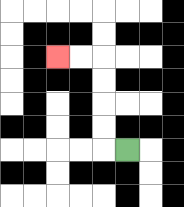{'start': '[5, 6]', 'end': '[2, 2]', 'path_directions': 'L,U,U,U,U,L,L', 'path_coordinates': '[[5, 6], [4, 6], [4, 5], [4, 4], [4, 3], [4, 2], [3, 2], [2, 2]]'}